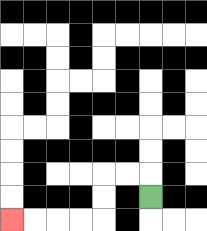{'start': '[6, 8]', 'end': '[0, 9]', 'path_directions': 'U,L,L,D,D,L,L,L,L', 'path_coordinates': '[[6, 8], [6, 7], [5, 7], [4, 7], [4, 8], [4, 9], [3, 9], [2, 9], [1, 9], [0, 9]]'}